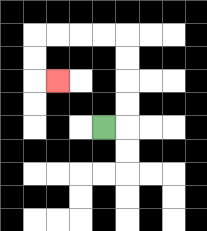{'start': '[4, 5]', 'end': '[2, 3]', 'path_directions': 'R,U,U,U,U,L,L,L,L,D,D,R', 'path_coordinates': '[[4, 5], [5, 5], [5, 4], [5, 3], [5, 2], [5, 1], [4, 1], [3, 1], [2, 1], [1, 1], [1, 2], [1, 3], [2, 3]]'}